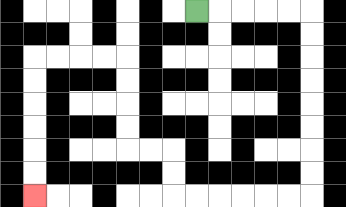{'start': '[8, 0]', 'end': '[1, 8]', 'path_directions': 'R,R,R,R,R,D,D,D,D,D,D,D,D,L,L,L,L,L,L,U,U,L,L,U,U,U,U,L,L,L,L,D,D,D,D,D,D', 'path_coordinates': '[[8, 0], [9, 0], [10, 0], [11, 0], [12, 0], [13, 0], [13, 1], [13, 2], [13, 3], [13, 4], [13, 5], [13, 6], [13, 7], [13, 8], [12, 8], [11, 8], [10, 8], [9, 8], [8, 8], [7, 8], [7, 7], [7, 6], [6, 6], [5, 6], [5, 5], [5, 4], [5, 3], [5, 2], [4, 2], [3, 2], [2, 2], [1, 2], [1, 3], [1, 4], [1, 5], [1, 6], [1, 7], [1, 8]]'}